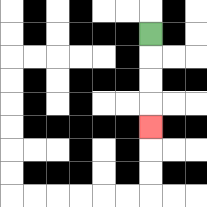{'start': '[6, 1]', 'end': '[6, 5]', 'path_directions': 'D,D,D,D', 'path_coordinates': '[[6, 1], [6, 2], [6, 3], [6, 4], [6, 5]]'}